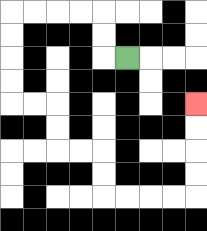{'start': '[5, 2]', 'end': '[8, 4]', 'path_directions': 'L,U,U,L,L,L,L,D,D,D,D,R,R,D,D,R,R,D,D,R,R,R,R,U,U,U,U', 'path_coordinates': '[[5, 2], [4, 2], [4, 1], [4, 0], [3, 0], [2, 0], [1, 0], [0, 0], [0, 1], [0, 2], [0, 3], [0, 4], [1, 4], [2, 4], [2, 5], [2, 6], [3, 6], [4, 6], [4, 7], [4, 8], [5, 8], [6, 8], [7, 8], [8, 8], [8, 7], [8, 6], [8, 5], [8, 4]]'}